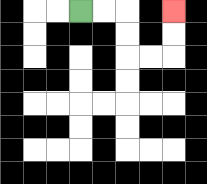{'start': '[3, 0]', 'end': '[7, 0]', 'path_directions': 'R,R,D,D,R,R,U,U', 'path_coordinates': '[[3, 0], [4, 0], [5, 0], [5, 1], [5, 2], [6, 2], [7, 2], [7, 1], [7, 0]]'}